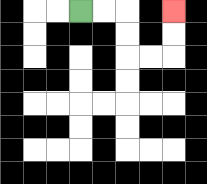{'start': '[3, 0]', 'end': '[7, 0]', 'path_directions': 'R,R,D,D,R,R,U,U', 'path_coordinates': '[[3, 0], [4, 0], [5, 0], [5, 1], [5, 2], [6, 2], [7, 2], [7, 1], [7, 0]]'}